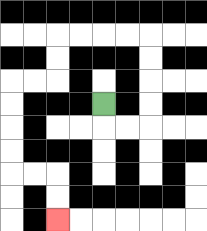{'start': '[4, 4]', 'end': '[2, 9]', 'path_directions': 'D,R,R,U,U,U,U,L,L,L,L,D,D,L,L,D,D,D,D,R,R,D,D', 'path_coordinates': '[[4, 4], [4, 5], [5, 5], [6, 5], [6, 4], [6, 3], [6, 2], [6, 1], [5, 1], [4, 1], [3, 1], [2, 1], [2, 2], [2, 3], [1, 3], [0, 3], [0, 4], [0, 5], [0, 6], [0, 7], [1, 7], [2, 7], [2, 8], [2, 9]]'}